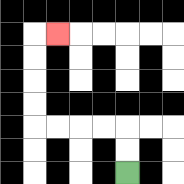{'start': '[5, 7]', 'end': '[2, 1]', 'path_directions': 'U,U,L,L,L,L,U,U,U,U,R', 'path_coordinates': '[[5, 7], [5, 6], [5, 5], [4, 5], [3, 5], [2, 5], [1, 5], [1, 4], [1, 3], [1, 2], [1, 1], [2, 1]]'}